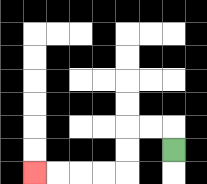{'start': '[7, 6]', 'end': '[1, 7]', 'path_directions': 'U,L,L,D,D,L,L,L,L', 'path_coordinates': '[[7, 6], [7, 5], [6, 5], [5, 5], [5, 6], [5, 7], [4, 7], [3, 7], [2, 7], [1, 7]]'}